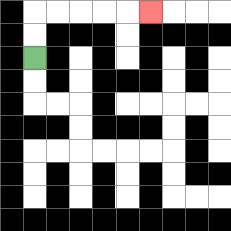{'start': '[1, 2]', 'end': '[6, 0]', 'path_directions': 'U,U,R,R,R,R,R', 'path_coordinates': '[[1, 2], [1, 1], [1, 0], [2, 0], [3, 0], [4, 0], [5, 0], [6, 0]]'}